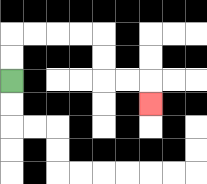{'start': '[0, 3]', 'end': '[6, 4]', 'path_directions': 'U,U,R,R,R,R,D,D,R,R,D', 'path_coordinates': '[[0, 3], [0, 2], [0, 1], [1, 1], [2, 1], [3, 1], [4, 1], [4, 2], [4, 3], [5, 3], [6, 3], [6, 4]]'}